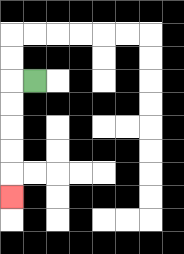{'start': '[1, 3]', 'end': '[0, 8]', 'path_directions': 'L,D,D,D,D,D', 'path_coordinates': '[[1, 3], [0, 3], [0, 4], [0, 5], [0, 6], [0, 7], [0, 8]]'}